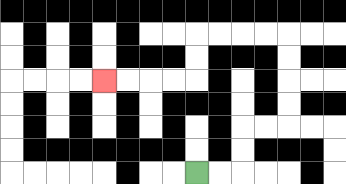{'start': '[8, 7]', 'end': '[4, 3]', 'path_directions': 'R,R,U,U,R,R,U,U,U,U,L,L,L,L,D,D,L,L,L,L', 'path_coordinates': '[[8, 7], [9, 7], [10, 7], [10, 6], [10, 5], [11, 5], [12, 5], [12, 4], [12, 3], [12, 2], [12, 1], [11, 1], [10, 1], [9, 1], [8, 1], [8, 2], [8, 3], [7, 3], [6, 3], [5, 3], [4, 3]]'}